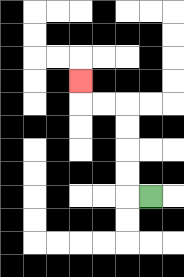{'start': '[6, 8]', 'end': '[3, 3]', 'path_directions': 'L,U,U,U,U,L,L,U', 'path_coordinates': '[[6, 8], [5, 8], [5, 7], [5, 6], [5, 5], [5, 4], [4, 4], [3, 4], [3, 3]]'}